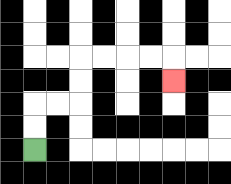{'start': '[1, 6]', 'end': '[7, 3]', 'path_directions': 'U,U,R,R,U,U,R,R,R,R,D', 'path_coordinates': '[[1, 6], [1, 5], [1, 4], [2, 4], [3, 4], [3, 3], [3, 2], [4, 2], [5, 2], [6, 2], [7, 2], [7, 3]]'}